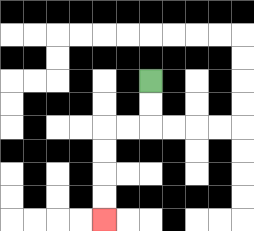{'start': '[6, 3]', 'end': '[4, 9]', 'path_directions': 'D,D,L,L,D,D,D,D', 'path_coordinates': '[[6, 3], [6, 4], [6, 5], [5, 5], [4, 5], [4, 6], [4, 7], [4, 8], [4, 9]]'}